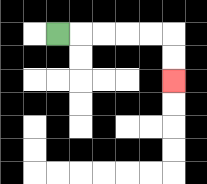{'start': '[2, 1]', 'end': '[7, 3]', 'path_directions': 'R,R,R,R,R,D,D', 'path_coordinates': '[[2, 1], [3, 1], [4, 1], [5, 1], [6, 1], [7, 1], [7, 2], [7, 3]]'}